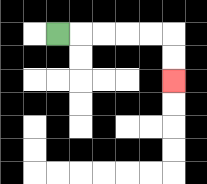{'start': '[2, 1]', 'end': '[7, 3]', 'path_directions': 'R,R,R,R,R,D,D', 'path_coordinates': '[[2, 1], [3, 1], [4, 1], [5, 1], [6, 1], [7, 1], [7, 2], [7, 3]]'}